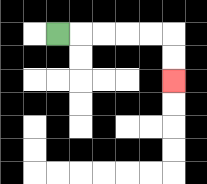{'start': '[2, 1]', 'end': '[7, 3]', 'path_directions': 'R,R,R,R,R,D,D', 'path_coordinates': '[[2, 1], [3, 1], [4, 1], [5, 1], [6, 1], [7, 1], [7, 2], [7, 3]]'}